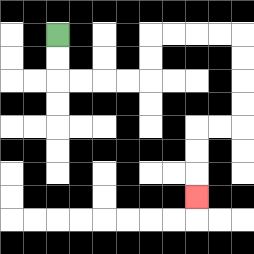{'start': '[2, 1]', 'end': '[8, 8]', 'path_directions': 'D,D,R,R,R,R,U,U,R,R,R,R,D,D,D,D,L,L,D,D,D', 'path_coordinates': '[[2, 1], [2, 2], [2, 3], [3, 3], [4, 3], [5, 3], [6, 3], [6, 2], [6, 1], [7, 1], [8, 1], [9, 1], [10, 1], [10, 2], [10, 3], [10, 4], [10, 5], [9, 5], [8, 5], [8, 6], [8, 7], [8, 8]]'}